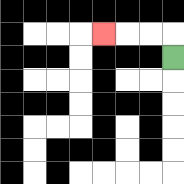{'start': '[7, 2]', 'end': '[4, 1]', 'path_directions': 'U,L,L,L', 'path_coordinates': '[[7, 2], [7, 1], [6, 1], [5, 1], [4, 1]]'}